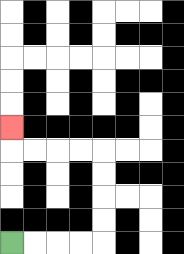{'start': '[0, 10]', 'end': '[0, 5]', 'path_directions': 'R,R,R,R,U,U,U,U,L,L,L,L,U', 'path_coordinates': '[[0, 10], [1, 10], [2, 10], [3, 10], [4, 10], [4, 9], [4, 8], [4, 7], [4, 6], [3, 6], [2, 6], [1, 6], [0, 6], [0, 5]]'}